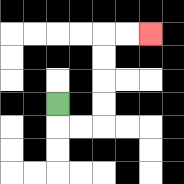{'start': '[2, 4]', 'end': '[6, 1]', 'path_directions': 'D,R,R,U,U,U,U,R,R', 'path_coordinates': '[[2, 4], [2, 5], [3, 5], [4, 5], [4, 4], [4, 3], [4, 2], [4, 1], [5, 1], [6, 1]]'}